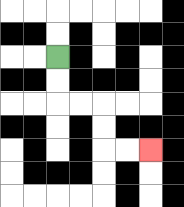{'start': '[2, 2]', 'end': '[6, 6]', 'path_directions': 'D,D,R,R,D,D,R,R', 'path_coordinates': '[[2, 2], [2, 3], [2, 4], [3, 4], [4, 4], [4, 5], [4, 6], [5, 6], [6, 6]]'}